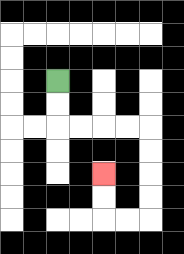{'start': '[2, 3]', 'end': '[4, 7]', 'path_directions': 'D,D,R,R,R,R,D,D,D,D,L,L,U,U', 'path_coordinates': '[[2, 3], [2, 4], [2, 5], [3, 5], [4, 5], [5, 5], [6, 5], [6, 6], [6, 7], [6, 8], [6, 9], [5, 9], [4, 9], [4, 8], [4, 7]]'}